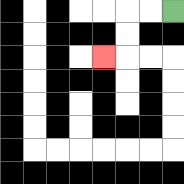{'start': '[7, 0]', 'end': '[4, 2]', 'path_directions': 'L,L,D,D,L', 'path_coordinates': '[[7, 0], [6, 0], [5, 0], [5, 1], [5, 2], [4, 2]]'}